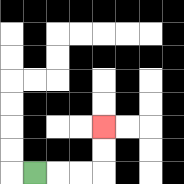{'start': '[1, 7]', 'end': '[4, 5]', 'path_directions': 'R,R,R,U,U', 'path_coordinates': '[[1, 7], [2, 7], [3, 7], [4, 7], [4, 6], [4, 5]]'}